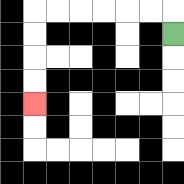{'start': '[7, 1]', 'end': '[1, 4]', 'path_directions': 'U,L,L,L,L,L,L,D,D,D,D', 'path_coordinates': '[[7, 1], [7, 0], [6, 0], [5, 0], [4, 0], [3, 0], [2, 0], [1, 0], [1, 1], [1, 2], [1, 3], [1, 4]]'}